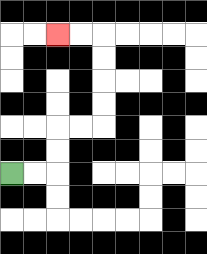{'start': '[0, 7]', 'end': '[2, 1]', 'path_directions': 'R,R,U,U,R,R,U,U,U,U,L,L', 'path_coordinates': '[[0, 7], [1, 7], [2, 7], [2, 6], [2, 5], [3, 5], [4, 5], [4, 4], [4, 3], [4, 2], [4, 1], [3, 1], [2, 1]]'}